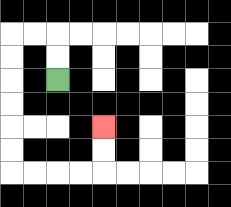{'start': '[2, 3]', 'end': '[4, 5]', 'path_directions': 'U,U,L,L,D,D,D,D,D,D,R,R,R,R,U,U', 'path_coordinates': '[[2, 3], [2, 2], [2, 1], [1, 1], [0, 1], [0, 2], [0, 3], [0, 4], [0, 5], [0, 6], [0, 7], [1, 7], [2, 7], [3, 7], [4, 7], [4, 6], [4, 5]]'}